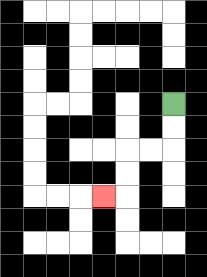{'start': '[7, 4]', 'end': '[4, 8]', 'path_directions': 'D,D,L,L,D,D,L', 'path_coordinates': '[[7, 4], [7, 5], [7, 6], [6, 6], [5, 6], [5, 7], [5, 8], [4, 8]]'}